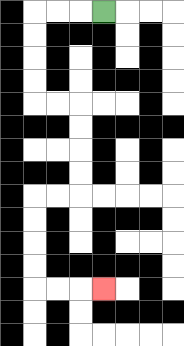{'start': '[4, 0]', 'end': '[4, 12]', 'path_directions': 'L,L,L,D,D,D,D,R,R,D,D,D,D,L,L,D,D,D,D,R,R,R', 'path_coordinates': '[[4, 0], [3, 0], [2, 0], [1, 0], [1, 1], [1, 2], [1, 3], [1, 4], [2, 4], [3, 4], [3, 5], [3, 6], [3, 7], [3, 8], [2, 8], [1, 8], [1, 9], [1, 10], [1, 11], [1, 12], [2, 12], [3, 12], [4, 12]]'}